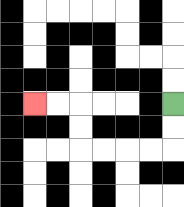{'start': '[7, 4]', 'end': '[1, 4]', 'path_directions': 'D,D,L,L,L,L,U,U,L,L', 'path_coordinates': '[[7, 4], [7, 5], [7, 6], [6, 6], [5, 6], [4, 6], [3, 6], [3, 5], [3, 4], [2, 4], [1, 4]]'}